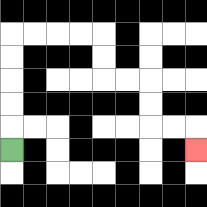{'start': '[0, 6]', 'end': '[8, 6]', 'path_directions': 'U,U,U,U,U,R,R,R,R,D,D,R,R,D,D,R,R,D', 'path_coordinates': '[[0, 6], [0, 5], [0, 4], [0, 3], [0, 2], [0, 1], [1, 1], [2, 1], [3, 1], [4, 1], [4, 2], [4, 3], [5, 3], [6, 3], [6, 4], [6, 5], [7, 5], [8, 5], [8, 6]]'}